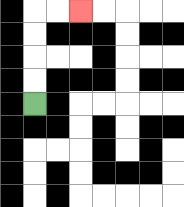{'start': '[1, 4]', 'end': '[3, 0]', 'path_directions': 'U,U,U,U,R,R', 'path_coordinates': '[[1, 4], [1, 3], [1, 2], [1, 1], [1, 0], [2, 0], [3, 0]]'}